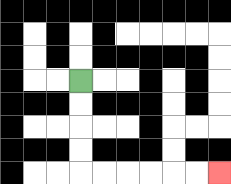{'start': '[3, 3]', 'end': '[9, 7]', 'path_directions': 'D,D,D,D,R,R,R,R,R,R', 'path_coordinates': '[[3, 3], [3, 4], [3, 5], [3, 6], [3, 7], [4, 7], [5, 7], [6, 7], [7, 7], [8, 7], [9, 7]]'}